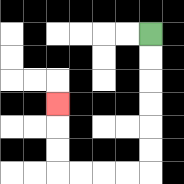{'start': '[6, 1]', 'end': '[2, 4]', 'path_directions': 'D,D,D,D,D,D,L,L,L,L,U,U,U', 'path_coordinates': '[[6, 1], [6, 2], [6, 3], [6, 4], [6, 5], [6, 6], [6, 7], [5, 7], [4, 7], [3, 7], [2, 7], [2, 6], [2, 5], [2, 4]]'}